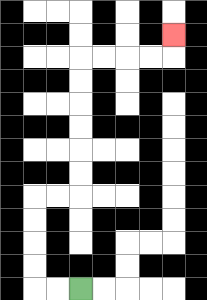{'start': '[3, 12]', 'end': '[7, 1]', 'path_directions': 'L,L,U,U,U,U,R,R,U,U,U,U,U,U,R,R,R,R,U', 'path_coordinates': '[[3, 12], [2, 12], [1, 12], [1, 11], [1, 10], [1, 9], [1, 8], [2, 8], [3, 8], [3, 7], [3, 6], [3, 5], [3, 4], [3, 3], [3, 2], [4, 2], [5, 2], [6, 2], [7, 2], [7, 1]]'}